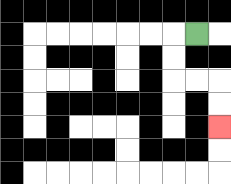{'start': '[8, 1]', 'end': '[9, 5]', 'path_directions': 'L,D,D,R,R,D,D', 'path_coordinates': '[[8, 1], [7, 1], [7, 2], [7, 3], [8, 3], [9, 3], [9, 4], [9, 5]]'}